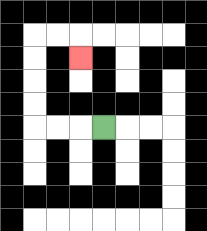{'start': '[4, 5]', 'end': '[3, 2]', 'path_directions': 'L,L,L,U,U,U,U,R,R,D', 'path_coordinates': '[[4, 5], [3, 5], [2, 5], [1, 5], [1, 4], [1, 3], [1, 2], [1, 1], [2, 1], [3, 1], [3, 2]]'}